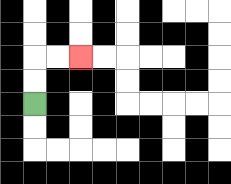{'start': '[1, 4]', 'end': '[3, 2]', 'path_directions': 'U,U,R,R', 'path_coordinates': '[[1, 4], [1, 3], [1, 2], [2, 2], [3, 2]]'}